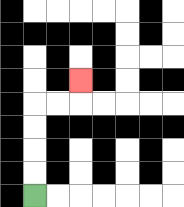{'start': '[1, 8]', 'end': '[3, 3]', 'path_directions': 'U,U,U,U,R,R,U', 'path_coordinates': '[[1, 8], [1, 7], [1, 6], [1, 5], [1, 4], [2, 4], [3, 4], [3, 3]]'}